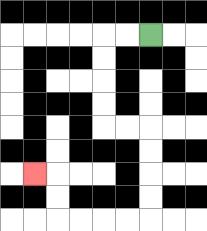{'start': '[6, 1]', 'end': '[1, 7]', 'path_directions': 'L,L,D,D,D,D,R,R,D,D,D,D,L,L,L,L,U,U,L', 'path_coordinates': '[[6, 1], [5, 1], [4, 1], [4, 2], [4, 3], [4, 4], [4, 5], [5, 5], [6, 5], [6, 6], [6, 7], [6, 8], [6, 9], [5, 9], [4, 9], [3, 9], [2, 9], [2, 8], [2, 7], [1, 7]]'}